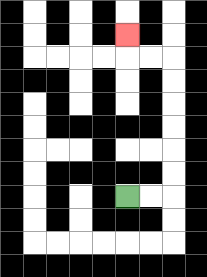{'start': '[5, 8]', 'end': '[5, 1]', 'path_directions': 'R,R,U,U,U,U,U,U,L,L,U', 'path_coordinates': '[[5, 8], [6, 8], [7, 8], [7, 7], [7, 6], [7, 5], [7, 4], [7, 3], [7, 2], [6, 2], [5, 2], [5, 1]]'}